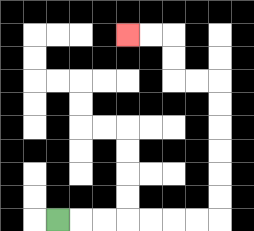{'start': '[2, 9]', 'end': '[5, 1]', 'path_directions': 'R,R,R,R,R,R,R,U,U,U,U,U,U,L,L,U,U,L,L', 'path_coordinates': '[[2, 9], [3, 9], [4, 9], [5, 9], [6, 9], [7, 9], [8, 9], [9, 9], [9, 8], [9, 7], [9, 6], [9, 5], [9, 4], [9, 3], [8, 3], [7, 3], [7, 2], [7, 1], [6, 1], [5, 1]]'}